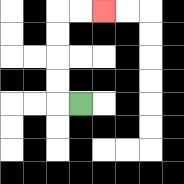{'start': '[3, 4]', 'end': '[4, 0]', 'path_directions': 'L,U,U,U,U,R,R', 'path_coordinates': '[[3, 4], [2, 4], [2, 3], [2, 2], [2, 1], [2, 0], [3, 0], [4, 0]]'}